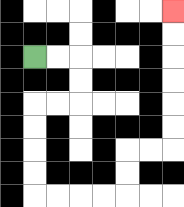{'start': '[1, 2]', 'end': '[7, 0]', 'path_directions': 'R,R,D,D,L,L,D,D,D,D,R,R,R,R,U,U,R,R,U,U,U,U,U,U', 'path_coordinates': '[[1, 2], [2, 2], [3, 2], [3, 3], [3, 4], [2, 4], [1, 4], [1, 5], [1, 6], [1, 7], [1, 8], [2, 8], [3, 8], [4, 8], [5, 8], [5, 7], [5, 6], [6, 6], [7, 6], [7, 5], [7, 4], [7, 3], [7, 2], [7, 1], [7, 0]]'}